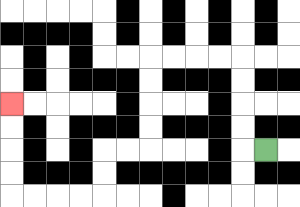{'start': '[11, 6]', 'end': '[0, 4]', 'path_directions': 'L,U,U,U,U,L,L,L,L,D,D,D,D,L,L,D,D,L,L,L,L,U,U,U,U', 'path_coordinates': '[[11, 6], [10, 6], [10, 5], [10, 4], [10, 3], [10, 2], [9, 2], [8, 2], [7, 2], [6, 2], [6, 3], [6, 4], [6, 5], [6, 6], [5, 6], [4, 6], [4, 7], [4, 8], [3, 8], [2, 8], [1, 8], [0, 8], [0, 7], [0, 6], [0, 5], [0, 4]]'}